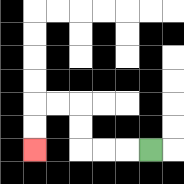{'start': '[6, 6]', 'end': '[1, 6]', 'path_directions': 'L,L,L,U,U,L,L,D,D', 'path_coordinates': '[[6, 6], [5, 6], [4, 6], [3, 6], [3, 5], [3, 4], [2, 4], [1, 4], [1, 5], [1, 6]]'}